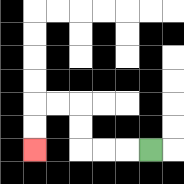{'start': '[6, 6]', 'end': '[1, 6]', 'path_directions': 'L,L,L,U,U,L,L,D,D', 'path_coordinates': '[[6, 6], [5, 6], [4, 6], [3, 6], [3, 5], [3, 4], [2, 4], [1, 4], [1, 5], [1, 6]]'}